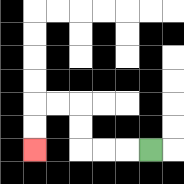{'start': '[6, 6]', 'end': '[1, 6]', 'path_directions': 'L,L,L,U,U,L,L,D,D', 'path_coordinates': '[[6, 6], [5, 6], [4, 6], [3, 6], [3, 5], [3, 4], [2, 4], [1, 4], [1, 5], [1, 6]]'}